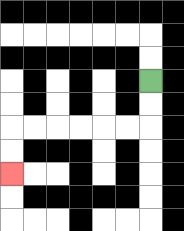{'start': '[6, 3]', 'end': '[0, 7]', 'path_directions': 'D,D,L,L,L,L,L,L,D,D', 'path_coordinates': '[[6, 3], [6, 4], [6, 5], [5, 5], [4, 5], [3, 5], [2, 5], [1, 5], [0, 5], [0, 6], [0, 7]]'}